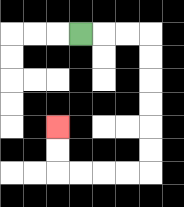{'start': '[3, 1]', 'end': '[2, 5]', 'path_directions': 'R,R,R,D,D,D,D,D,D,L,L,L,L,U,U', 'path_coordinates': '[[3, 1], [4, 1], [5, 1], [6, 1], [6, 2], [6, 3], [6, 4], [6, 5], [6, 6], [6, 7], [5, 7], [4, 7], [3, 7], [2, 7], [2, 6], [2, 5]]'}